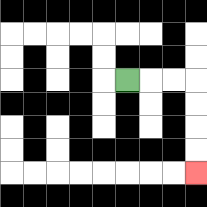{'start': '[5, 3]', 'end': '[8, 7]', 'path_directions': 'R,R,R,D,D,D,D', 'path_coordinates': '[[5, 3], [6, 3], [7, 3], [8, 3], [8, 4], [8, 5], [8, 6], [8, 7]]'}